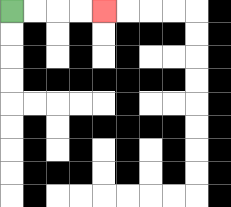{'start': '[0, 0]', 'end': '[4, 0]', 'path_directions': 'R,R,R,R', 'path_coordinates': '[[0, 0], [1, 0], [2, 0], [3, 0], [4, 0]]'}